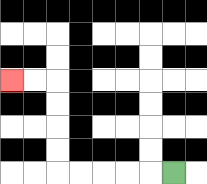{'start': '[7, 7]', 'end': '[0, 3]', 'path_directions': 'L,L,L,L,L,U,U,U,U,L,L', 'path_coordinates': '[[7, 7], [6, 7], [5, 7], [4, 7], [3, 7], [2, 7], [2, 6], [2, 5], [2, 4], [2, 3], [1, 3], [0, 3]]'}